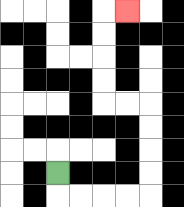{'start': '[2, 7]', 'end': '[5, 0]', 'path_directions': 'D,R,R,R,R,U,U,U,U,L,L,U,U,U,U,R', 'path_coordinates': '[[2, 7], [2, 8], [3, 8], [4, 8], [5, 8], [6, 8], [6, 7], [6, 6], [6, 5], [6, 4], [5, 4], [4, 4], [4, 3], [4, 2], [4, 1], [4, 0], [5, 0]]'}